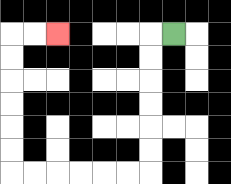{'start': '[7, 1]', 'end': '[2, 1]', 'path_directions': 'L,D,D,D,D,D,D,L,L,L,L,L,L,U,U,U,U,U,U,R,R', 'path_coordinates': '[[7, 1], [6, 1], [6, 2], [6, 3], [6, 4], [6, 5], [6, 6], [6, 7], [5, 7], [4, 7], [3, 7], [2, 7], [1, 7], [0, 7], [0, 6], [0, 5], [0, 4], [0, 3], [0, 2], [0, 1], [1, 1], [2, 1]]'}